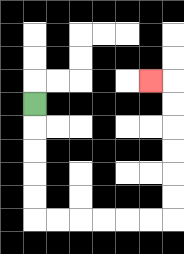{'start': '[1, 4]', 'end': '[6, 3]', 'path_directions': 'D,D,D,D,D,R,R,R,R,R,R,U,U,U,U,U,U,L', 'path_coordinates': '[[1, 4], [1, 5], [1, 6], [1, 7], [1, 8], [1, 9], [2, 9], [3, 9], [4, 9], [5, 9], [6, 9], [7, 9], [7, 8], [7, 7], [7, 6], [7, 5], [7, 4], [7, 3], [6, 3]]'}